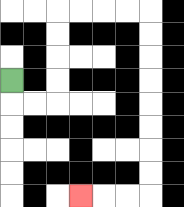{'start': '[0, 3]', 'end': '[3, 8]', 'path_directions': 'D,R,R,U,U,U,U,R,R,R,R,D,D,D,D,D,D,D,D,L,L,L', 'path_coordinates': '[[0, 3], [0, 4], [1, 4], [2, 4], [2, 3], [2, 2], [2, 1], [2, 0], [3, 0], [4, 0], [5, 0], [6, 0], [6, 1], [6, 2], [6, 3], [6, 4], [6, 5], [6, 6], [6, 7], [6, 8], [5, 8], [4, 8], [3, 8]]'}